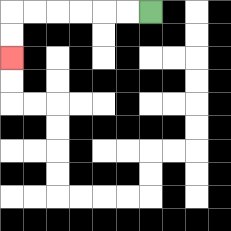{'start': '[6, 0]', 'end': '[0, 2]', 'path_directions': 'L,L,L,L,L,L,D,D', 'path_coordinates': '[[6, 0], [5, 0], [4, 0], [3, 0], [2, 0], [1, 0], [0, 0], [0, 1], [0, 2]]'}